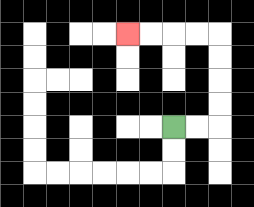{'start': '[7, 5]', 'end': '[5, 1]', 'path_directions': 'R,R,U,U,U,U,L,L,L,L', 'path_coordinates': '[[7, 5], [8, 5], [9, 5], [9, 4], [9, 3], [9, 2], [9, 1], [8, 1], [7, 1], [6, 1], [5, 1]]'}